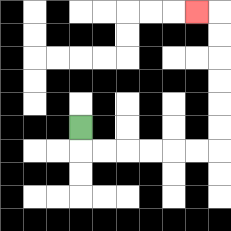{'start': '[3, 5]', 'end': '[8, 0]', 'path_directions': 'D,R,R,R,R,R,R,U,U,U,U,U,U,L', 'path_coordinates': '[[3, 5], [3, 6], [4, 6], [5, 6], [6, 6], [7, 6], [8, 6], [9, 6], [9, 5], [9, 4], [9, 3], [9, 2], [9, 1], [9, 0], [8, 0]]'}